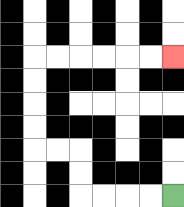{'start': '[7, 8]', 'end': '[7, 2]', 'path_directions': 'L,L,L,L,U,U,L,L,U,U,U,U,R,R,R,R,R,R', 'path_coordinates': '[[7, 8], [6, 8], [5, 8], [4, 8], [3, 8], [3, 7], [3, 6], [2, 6], [1, 6], [1, 5], [1, 4], [1, 3], [1, 2], [2, 2], [3, 2], [4, 2], [5, 2], [6, 2], [7, 2]]'}